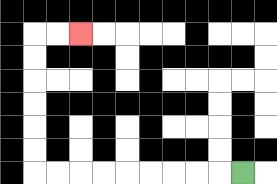{'start': '[10, 7]', 'end': '[3, 1]', 'path_directions': 'L,L,L,L,L,L,L,L,L,U,U,U,U,U,U,R,R', 'path_coordinates': '[[10, 7], [9, 7], [8, 7], [7, 7], [6, 7], [5, 7], [4, 7], [3, 7], [2, 7], [1, 7], [1, 6], [1, 5], [1, 4], [1, 3], [1, 2], [1, 1], [2, 1], [3, 1]]'}